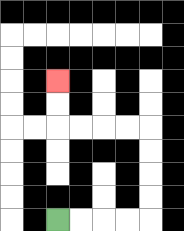{'start': '[2, 9]', 'end': '[2, 3]', 'path_directions': 'R,R,R,R,U,U,U,U,L,L,L,L,U,U', 'path_coordinates': '[[2, 9], [3, 9], [4, 9], [5, 9], [6, 9], [6, 8], [6, 7], [6, 6], [6, 5], [5, 5], [4, 5], [3, 5], [2, 5], [2, 4], [2, 3]]'}